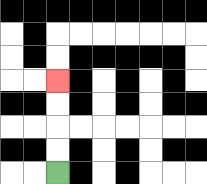{'start': '[2, 7]', 'end': '[2, 3]', 'path_directions': 'U,U,U,U', 'path_coordinates': '[[2, 7], [2, 6], [2, 5], [2, 4], [2, 3]]'}